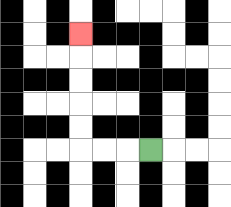{'start': '[6, 6]', 'end': '[3, 1]', 'path_directions': 'L,L,L,U,U,U,U,U', 'path_coordinates': '[[6, 6], [5, 6], [4, 6], [3, 6], [3, 5], [3, 4], [3, 3], [3, 2], [3, 1]]'}